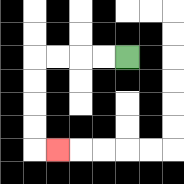{'start': '[5, 2]', 'end': '[2, 6]', 'path_directions': 'L,L,L,L,D,D,D,D,R', 'path_coordinates': '[[5, 2], [4, 2], [3, 2], [2, 2], [1, 2], [1, 3], [1, 4], [1, 5], [1, 6], [2, 6]]'}